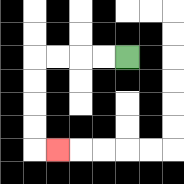{'start': '[5, 2]', 'end': '[2, 6]', 'path_directions': 'L,L,L,L,D,D,D,D,R', 'path_coordinates': '[[5, 2], [4, 2], [3, 2], [2, 2], [1, 2], [1, 3], [1, 4], [1, 5], [1, 6], [2, 6]]'}